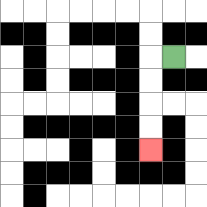{'start': '[7, 2]', 'end': '[6, 6]', 'path_directions': 'L,D,D,D,D', 'path_coordinates': '[[7, 2], [6, 2], [6, 3], [6, 4], [6, 5], [6, 6]]'}